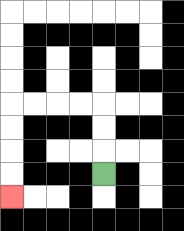{'start': '[4, 7]', 'end': '[0, 8]', 'path_directions': 'U,U,U,L,L,L,L,D,D,D,D', 'path_coordinates': '[[4, 7], [4, 6], [4, 5], [4, 4], [3, 4], [2, 4], [1, 4], [0, 4], [0, 5], [0, 6], [0, 7], [0, 8]]'}